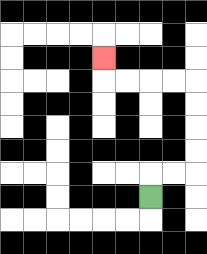{'start': '[6, 8]', 'end': '[4, 2]', 'path_directions': 'U,R,R,U,U,U,U,L,L,L,L,U', 'path_coordinates': '[[6, 8], [6, 7], [7, 7], [8, 7], [8, 6], [8, 5], [8, 4], [8, 3], [7, 3], [6, 3], [5, 3], [4, 3], [4, 2]]'}